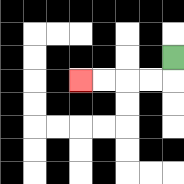{'start': '[7, 2]', 'end': '[3, 3]', 'path_directions': 'D,L,L,L,L', 'path_coordinates': '[[7, 2], [7, 3], [6, 3], [5, 3], [4, 3], [3, 3]]'}